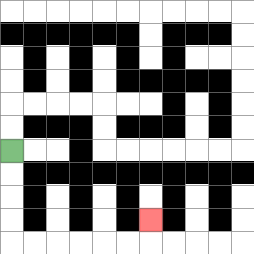{'start': '[0, 6]', 'end': '[6, 9]', 'path_directions': 'D,D,D,D,R,R,R,R,R,R,U', 'path_coordinates': '[[0, 6], [0, 7], [0, 8], [0, 9], [0, 10], [1, 10], [2, 10], [3, 10], [4, 10], [5, 10], [6, 10], [6, 9]]'}